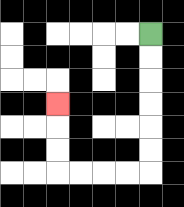{'start': '[6, 1]', 'end': '[2, 4]', 'path_directions': 'D,D,D,D,D,D,L,L,L,L,U,U,U', 'path_coordinates': '[[6, 1], [6, 2], [6, 3], [6, 4], [6, 5], [6, 6], [6, 7], [5, 7], [4, 7], [3, 7], [2, 7], [2, 6], [2, 5], [2, 4]]'}